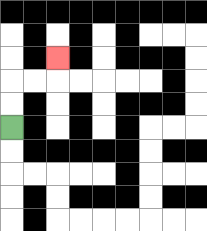{'start': '[0, 5]', 'end': '[2, 2]', 'path_directions': 'U,U,R,R,U', 'path_coordinates': '[[0, 5], [0, 4], [0, 3], [1, 3], [2, 3], [2, 2]]'}